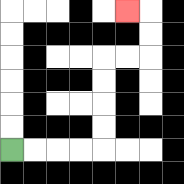{'start': '[0, 6]', 'end': '[5, 0]', 'path_directions': 'R,R,R,R,U,U,U,U,R,R,U,U,L', 'path_coordinates': '[[0, 6], [1, 6], [2, 6], [3, 6], [4, 6], [4, 5], [4, 4], [4, 3], [4, 2], [5, 2], [6, 2], [6, 1], [6, 0], [5, 0]]'}